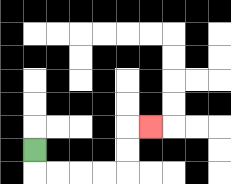{'start': '[1, 6]', 'end': '[6, 5]', 'path_directions': 'D,R,R,R,R,U,U,R', 'path_coordinates': '[[1, 6], [1, 7], [2, 7], [3, 7], [4, 7], [5, 7], [5, 6], [5, 5], [6, 5]]'}